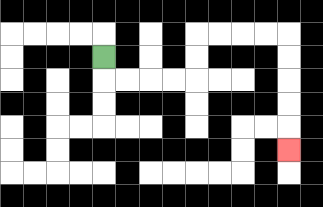{'start': '[4, 2]', 'end': '[12, 6]', 'path_directions': 'D,R,R,R,R,U,U,R,R,R,R,D,D,D,D,D', 'path_coordinates': '[[4, 2], [4, 3], [5, 3], [6, 3], [7, 3], [8, 3], [8, 2], [8, 1], [9, 1], [10, 1], [11, 1], [12, 1], [12, 2], [12, 3], [12, 4], [12, 5], [12, 6]]'}